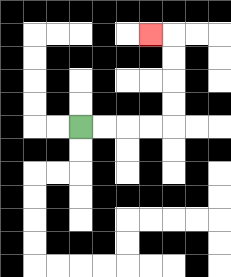{'start': '[3, 5]', 'end': '[6, 1]', 'path_directions': 'R,R,R,R,U,U,U,U,L', 'path_coordinates': '[[3, 5], [4, 5], [5, 5], [6, 5], [7, 5], [7, 4], [7, 3], [7, 2], [7, 1], [6, 1]]'}